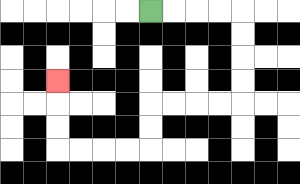{'start': '[6, 0]', 'end': '[2, 3]', 'path_directions': 'R,R,R,R,D,D,D,D,L,L,L,L,D,D,L,L,L,L,U,U,U', 'path_coordinates': '[[6, 0], [7, 0], [8, 0], [9, 0], [10, 0], [10, 1], [10, 2], [10, 3], [10, 4], [9, 4], [8, 4], [7, 4], [6, 4], [6, 5], [6, 6], [5, 6], [4, 6], [3, 6], [2, 6], [2, 5], [2, 4], [2, 3]]'}